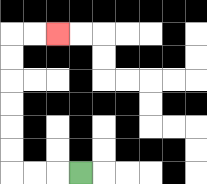{'start': '[3, 7]', 'end': '[2, 1]', 'path_directions': 'L,L,L,U,U,U,U,U,U,R,R', 'path_coordinates': '[[3, 7], [2, 7], [1, 7], [0, 7], [0, 6], [0, 5], [0, 4], [0, 3], [0, 2], [0, 1], [1, 1], [2, 1]]'}